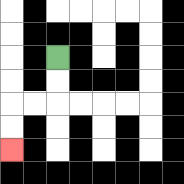{'start': '[2, 2]', 'end': '[0, 6]', 'path_directions': 'D,D,L,L,D,D', 'path_coordinates': '[[2, 2], [2, 3], [2, 4], [1, 4], [0, 4], [0, 5], [0, 6]]'}